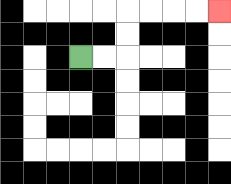{'start': '[3, 2]', 'end': '[9, 0]', 'path_directions': 'R,R,U,U,R,R,R,R', 'path_coordinates': '[[3, 2], [4, 2], [5, 2], [5, 1], [5, 0], [6, 0], [7, 0], [8, 0], [9, 0]]'}